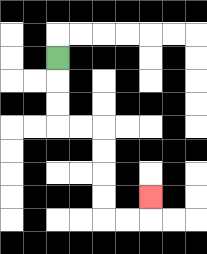{'start': '[2, 2]', 'end': '[6, 8]', 'path_directions': 'D,D,D,R,R,D,D,D,D,R,R,U', 'path_coordinates': '[[2, 2], [2, 3], [2, 4], [2, 5], [3, 5], [4, 5], [4, 6], [4, 7], [4, 8], [4, 9], [5, 9], [6, 9], [6, 8]]'}